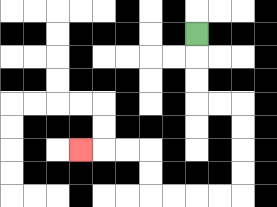{'start': '[8, 1]', 'end': '[3, 6]', 'path_directions': 'D,D,D,R,R,D,D,D,D,L,L,L,L,U,U,L,L,L', 'path_coordinates': '[[8, 1], [8, 2], [8, 3], [8, 4], [9, 4], [10, 4], [10, 5], [10, 6], [10, 7], [10, 8], [9, 8], [8, 8], [7, 8], [6, 8], [6, 7], [6, 6], [5, 6], [4, 6], [3, 6]]'}